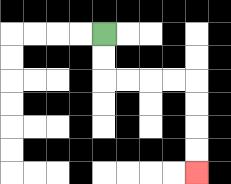{'start': '[4, 1]', 'end': '[8, 7]', 'path_directions': 'D,D,R,R,R,R,D,D,D,D', 'path_coordinates': '[[4, 1], [4, 2], [4, 3], [5, 3], [6, 3], [7, 3], [8, 3], [8, 4], [8, 5], [8, 6], [8, 7]]'}